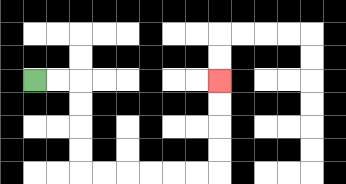{'start': '[1, 3]', 'end': '[9, 3]', 'path_directions': 'R,R,D,D,D,D,R,R,R,R,R,R,U,U,U,U', 'path_coordinates': '[[1, 3], [2, 3], [3, 3], [3, 4], [3, 5], [3, 6], [3, 7], [4, 7], [5, 7], [6, 7], [7, 7], [8, 7], [9, 7], [9, 6], [9, 5], [9, 4], [9, 3]]'}